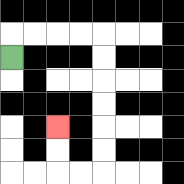{'start': '[0, 2]', 'end': '[2, 5]', 'path_directions': 'U,R,R,R,R,D,D,D,D,D,D,L,L,U,U', 'path_coordinates': '[[0, 2], [0, 1], [1, 1], [2, 1], [3, 1], [4, 1], [4, 2], [4, 3], [4, 4], [4, 5], [4, 6], [4, 7], [3, 7], [2, 7], [2, 6], [2, 5]]'}